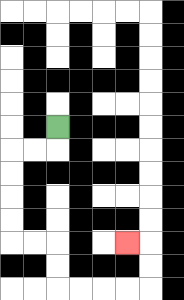{'start': '[2, 5]', 'end': '[5, 10]', 'path_directions': 'D,L,L,D,D,D,D,R,R,D,D,R,R,R,R,U,U,L', 'path_coordinates': '[[2, 5], [2, 6], [1, 6], [0, 6], [0, 7], [0, 8], [0, 9], [0, 10], [1, 10], [2, 10], [2, 11], [2, 12], [3, 12], [4, 12], [5, 12], [6, 12], [6, 11], [6, 10], [5, 10]]'}